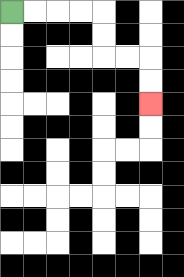{'start': '[0, 0]', 'end': '[6, 4]', 'path_directions': 'R,R,R,R,D,D,R,R,D,D', 'path_coordinates': '[[0, 0], [1, 0], [2, 0], [3, 0], [4, 0], [4, 1], [4, 2], [5, 2], [6, 2], [6, 3], [6, 4]]'}